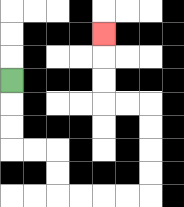{'start': '[0, 3]', 'end': '[4, 1]', 'path_directions': 'D,D,D,R,R,D,D,R,R,R,R,U,U,U,U,L,L,U,U,U', 'path_coordinates': '[[0, 3], [0, 4], [0, 5], [0, 6], [1, 6], [2, 6], [2, 7], [2, 8], [3, 8], [4, 8], [5, 8], [6, 8], [6, 7], [6, 6], [6, 5], [6, 4], [5, 4], [4, 4], [4, 3], [4, 2], [4, 1]]'}